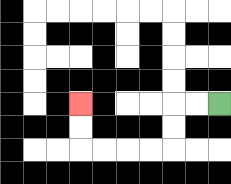{'start': '[9, 4]', 'end': '[3, 4]', 'path_directions': 'L,L,D,D,L,L,L,L,U,U', 'path_coordinates': '[[9, 4], [8, 4], [7, 4], [7, 5], [7, 6], [6, 6], [5, 6], [4, 6], [3, 6], [3, 5], [3, 4]]'}